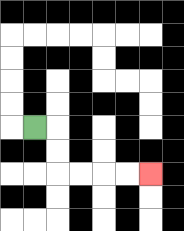{'start': '[1, 5]', 'end': '[6, 7]', 'path_directions': 'R,D,D,R,R,R,R', 'path_coordinates': '[[1, 5], [2, 5], [2, 6], [2, 7], [3, 7], [4, 7], [5, 7], [6, 7]]'}